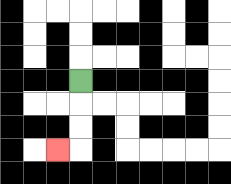{'start': '[3, 3]', 'end': '[2, 6]', 'path_directions': 'D,D,D,L', 'path_coordinates': '[[3, 3], [3, 4], [3, 5], [3, 6], [2, 6]]'}